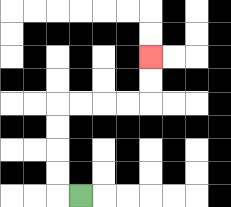{'start': '[3, 8]', 'end': '[6, 2]', 'path_directions': 'L,U,U,U,U,R,R,R,R,U,U', 'path_coordinates': '[[3, 8], [2, 8], [2, 7], [2, 6], [2, 5], [2, 4], [3, 4], [4, 4], [5, 4], [6, 4], [6, 3], [6, 2]]'}